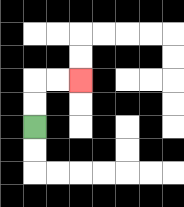{'start': '[1, 5]', 'end': '[3, 3]', 'path_directions': 'U,U,R,R', 'path_coordinates': '[[1, 5], [1, 4], [1, 3], [2, 3], [3, 3]]'}